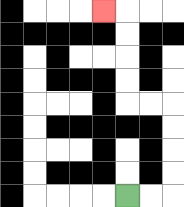{'start': '[5, 8]', 'end': '[4, 0]', 'path_directions': 'R,R,U,U,U,U,L,L,U,U,U,U,L', 'path_coordinates': '[[5, 8], [6, 8], [7, 8], [7, 7], [7, 6], [7, 5], [7, 4], [6, 4], [5, 4], [5, 3], [5, 2], [5, 1], [5, 0], [4, 0]]'}